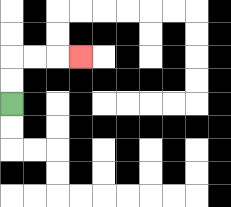{'start': '[0, 4]', 'end': '[3, 2]', 'path_directions': 'U,U,R,R,R', 'path_coordinates': '[[0, 4], [0, 3], [0, 2], [1, 2], [2, 2], [3, 2]]'}